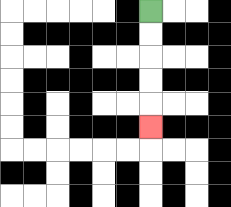{'start': '[6, 0]', 'end': '[6, 5]', 'path_directions': 'D,D,D,D,D', 'path_coordinates': '[[6, 0], [6, 1], [6, 2], [6, 3], [6, 4], [6, 5]]'}